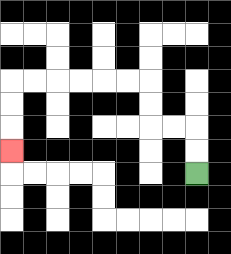{'start': '[8, 7]', 'end': '[0, 6]', 'path_directions': 'U,U,L,L,U,U,L,L,L,L,L,L,D,D,D', 'path_coordinates': '[[8, 7], [8, 6], [8, 5], [7, 5], [6, 5], [6, 4], [6, 3], [5, 3], [4, 3], [3, 3], [2, 3], [1, 3], [0, 3], [0, 4], [0, 5], [0, 6]]'}